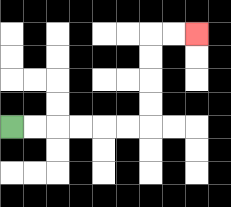{'start': '[0, 5]', 'end': '[8, 1]', 'path_directions': 'R,R,R,R,R,R,U,U,U,U,R,R', 'path_coordinates': '[[0, 5], [1, 5], [2, 5], [3, 5], [4, 5], [5, 5], [6, 5], [6, 4], [6, 3], [6, 2], [6, 1], [7, 1], [8, 1]]'}